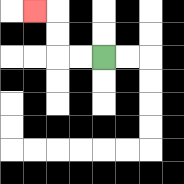{'start': '[4, 2]', 'end': '[1, 0]', 'path_directions': 'L,L,U,U,L', 'path_coordinates': '[[4, 2], [3, 2], [2, 2], [2, 1], [2, 0], [1, 0]]'}